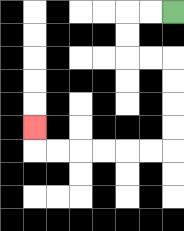{'start': '[7, 0]', 'end': '[1, 5]', 'path_directions': 'L,L,D,D,R,R,D,D,D,D,L,L,L,L,L,L,U', 'path_coordinates': '[[7, 0], [6, 0], [5, 0], [5, 1], [5, 2], [6, 2], [7, 2], [7, 3], [7, 4], [7, 5], [7, 6], [6, 6], [5, 6], [4, 6], [3, 6], [2, 6], [1, 6], [1, 5]]'}